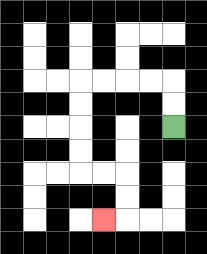{'start': '[7, 5]', 'end': '[4, 9]', 'path_directions': 'U,U,L,L,L,L,D,D,D,D,R,R,D,D,L', 'path_coordinates': '[[7, 5], [7, 4], [7, 3], [6, 3], [5, 3], [4, 3], [3, 3], [3, 4], [3, 5], [3, 6], [3, 7], [4, 7], [5, 7], [5, 8], [5, 9], [4, 9]]'}